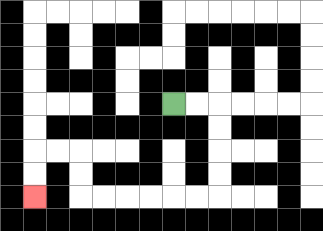{'start': '[7, 4]', 'end': '[1, 8]', 'path_directions': 'R,R,D,D,D,D,L,L,L,L,L,L,U,U,L,L,D,D', 'path_coordinates': '[[7, 4], [8, 4], [9, 4], [9, 5], [9, 6], [9, 7], [9, 8], [8, 8], [7, 8], [6, 8], [5, 8], [4, 8], [3, 8], [3, 7], [3, 6], [2, 6], [1, 6], [1, 7], [1, 8]]'}